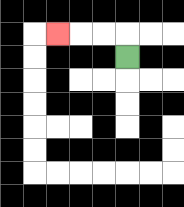{'start': '[5, 2]', 'end': '[2, 1]', 'path_directions': 'U,L,L,L', 'path_coordinates': '[[5, 2], [5, 1], [4, 1], [3, 1], [2, 1]]'}